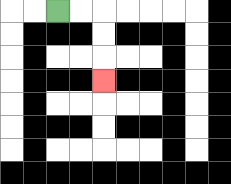{'start': '[2, 0]', 'end': '[4, 3]', 'path_directions': 'R,R,D,D,D', 'path_coordinates': '[[2, 0], [3, 0], [4, 0], [4, 1], [4, 2], [4, 3]]'}